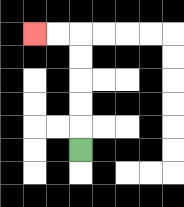{'start': '[3, 6]', 'end': '[1, 1]', 'path_directions': 'U,U,U,U,U,L,L', 'path_coordinates': '[[3, 6], [3, 5], [3, 4], [3, 3], [3, 2], [3, 1], [2, 1], [1, 1]]'}